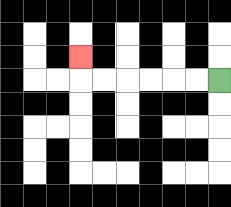{'start': '[9, 3]', 'end': '[3, 2]', 'path_directions': 'L,L,L,L,L,L,U', 'path_coordinates': '[[9, 3], [8, 3], [7, 3], [6, 3], [5, 3], [4, 3], [3, 3], [3, 2]]'}